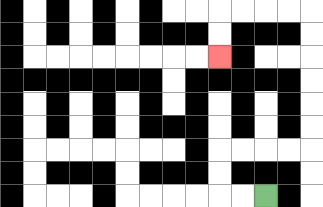{'start': '[11, 8]', 'end': '[9, 2]', 'path_directions': 'L,L,U,U,R,R,R,R,U,U,U,U,U,U,L,L,L,L,D,D', 'path_coordinates': '[[11, 8], [10, 8], [9, 8], [9, 7], [9, 6], [10, 6], [11, 6], [12, 6], [13, 6], [13, 5], [13, 4], [13, 3], [13, 2], [13, 1], [13, 0], [12, 0], [11, 0], [10, 0], [9, 0], [9, 1], [9, 2]]'}